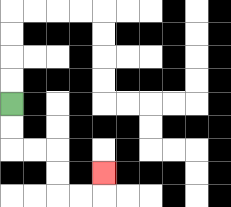{'start': '[0, 4]', 'end': '[4, 7]', 'path_directions': 'D,D,R,R,D,D,R,R,U', 'path_coordinates': '[[0, 4], [0, 5], [0, 6], [1, 6], [2, 6], [2, 7], [2, 8], [3, 8], [4, 8], [4, 7]]'}